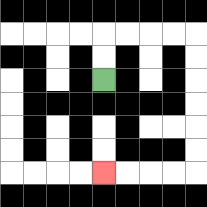{'start': '[4, 3]', 'end': '[4, 7]', 'path_directions': 'U,U,R,R,R,R,D,D,D,D,D,D,L,L,L,L', 'path_coordinates': '[[4, 3], [4, 2], [4, 1], [5, 1], [6, 1], [7, 1], [8, 1], [8, 2], [8, 3], [8, 4], [8, 5], [8, 6], [8, 7], [7, 7], [6, 7], [5, 7], [4, 7]]'}